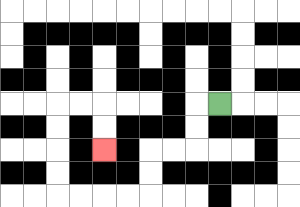{'start': '[9, 4]', 'end': '[4, 6]', 'path_directions': 'L,D,D,L,L,D,D,L,L,L,L,U,U,U,U,R,R,D,D', 'path_coordinates': '[[9, 4], [8, 4], [8, 5], [8, 6], [7, 6], [6, 6], [6, 7], [6, 8], [5, 8], [4, 8], [3, 8], [2, 8], [2, 7], [2, 6], [2, 5], [2, 4], [3, 4], [4, 4], [4, 5], [4, 6]]'}